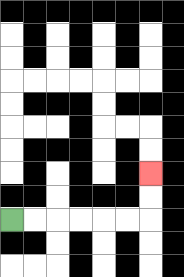{'start': '[0, 9]', 'end': '[6, 7]', 'path_directions': 'R,R,R,R,R,R,U,U', 'path_coordinates': '[[0, 9], [1, 9], [2, 9], [3, 9], [4, 9], [5, 9], [6, 9], [6, 8], [6, 7]]'}